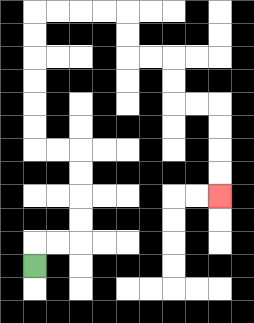{'start': '[1, 11]', 'end': '[9, 8]', 'path_directions': 'U,R,R,U,U,U,U,L,L,U,U,U,U,U,U,R,R,R,R,D,D,R,R,D,D,R,R,D,D,D,D', 'path_coordinates': '[[1, 11], [1, 10], [2, 10], [3, 10], [3, 9], [3, 8], [3, 7], [3, 6], [2, 6], [1, 6], [1, 5], [1, 4], [1, 3], [1, 2], [1, 1], [1, 0], [2, 0], [3, 0], [4, 0], [5, 0], [5, 1], [5, 2], [6, 2], [7, 2], [7, 3], [7, 4], [8, 4], [9, 4], [9, 5], [9, 6], [9, 7], [9, 8]]'}